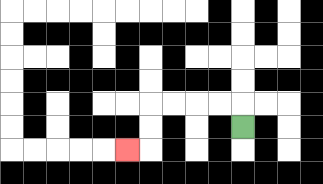{'start': '[10, 5]', 'end': '[5, 6]', 'path_directions': 'U,L,L,L,L,D,D,L', 'path_coordinates': '[[10, 5], [10, 4], [9, 4], [8, 4], [7, 4], [6, 4], [6, 5], [6, 6], [5, 6]]'}